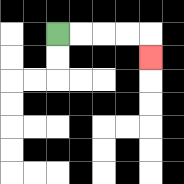{'start': '[2, 1]', 'end': '[6, 2]', 'path_directions': 'R,R,R,R,D', 'path_coordinates': '[[2, 1], [3, 1], [4, 1], [5, 1], [6, 1], [6, 2]]'}